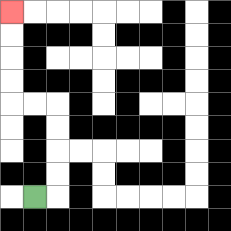{'start': '[1, 8]', 'end': '[0, 0]', 'path_directions': 'R,U,U,U,U,L,L,U,U,U,U', 'path_coordinates': '[[1, 8], [2, 8], [2, 7], [2, 6], [2, 5], [2, 4], [1, 4], [0, 4], [0, 3], [0, 2], [0, 1], [0, 0]]'}